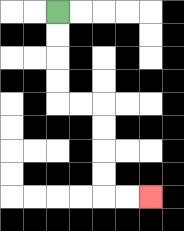{'start': '[2, 0]', 'end': '[6, 8]', 'path_directions': 'D,D,D,D,R,R,D,D,D,D,R,R', 'path_coordinates': '[[2, 0], [2, 1], [2, 2], [2, 3], [2, 4], [3, 4], [4, 4], [4, 5], [4, 6], [4, 7], [4, 8], [5, 8], [6, 8]]'}